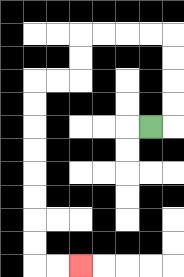{'start': '[6, 5]', 'end': '[3, 11]', 'path_directions': 'R,U,U,U,U,L,L,L,L,D,D,L,L,D,D,D,D,D,D,D,D,R,R', 'path_coordinates': '[[6, 5], [7, 5], [7, 4], [7, 3], [7, 2], [7, 1], [6, 1], [5, 1], [4, 1], [3, 1], [3, 2], [3, 3], [2, 3], [1, 3], [1, 4], [1, 5], [1, 6], [1, 7], [1, 8], [1, 9], [1, 10], [1, 11], [2, 11], [3, 11]]'}